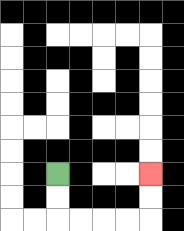{'start': '[2, 7]', 'end': '[6, 7]', 'path_directions': 'D,D,R,R,R,R,U,U', 'path_coordinates': '[[2, 7], [2, 8], [2, 9], [3, 9], [4, 9], [5, 9], [6, 9], [6, 8], [6, 7]]'}